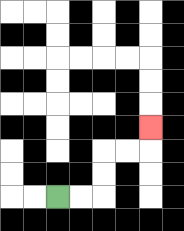{'start': '[2, 8]', 'end': '[6, 5]', 'path_directions': 'R,R,U,U,R,R,U', 'path_coordinates': '[[2, 8], [3, 8], [4, 8], [4, 7], [4, 6], [5, 6], [6, 6], [6, 5]]'}